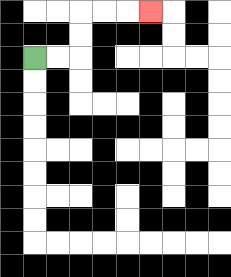{'start': '[1, 2]', 'end': '[6, 0]', 'path_directions': 'R,R,U,U,R,R,R', 'path_coordinates': '[[1, 2], [2, 2], [3, 2], [3, 1], [3, 0], [4, 0], [5, 0], [6, 0]]'}